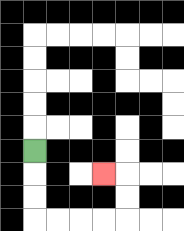{'start': '[1, 6]', 'end': '[4, 7]', 'path_directions': 'D,D,D,R,R,R,R,U,U,L', 'path_coordinates': '[[1, 6], [1, 7], [1, 8], [1, 9], [2, 9], [3, 9], [4, 9], [5, 9], [5, 8], [5, 7], [4, 7]]'}